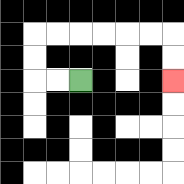{'start': '[3, 3]', 'end': '[7, 3]', 'path_directions': 'L,L,U,U,R,R,R,R,R,R,D,D', 'path_coordinates': '[[3, 3], [2, 3], [1, 3], [1, 2], [1, 1], [2, 1], [3, 1], [4, 1], [5, 1], [6, 1], [7, 1], [7, 2], [7, 3]]'}